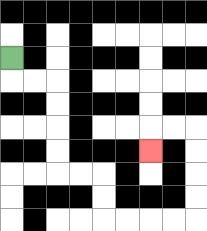{'start': '[0, 2]', 'end': '[6, 6]', 'path_directions': 'D,R,R,D,D,D,D,R,R,D,D,R,R,R,R,U,U,U,U,L,L,D', 'path_coordinates': '[[0, 2], [0, 3], [1, 3], [2, 3], [2, 4], [2, 5], [2, 6], [2, 7], [3, 7], [4, 7], [4, 8], [4, 9], [5, 9], [6, 9], [7, 9], [8, 9], [8, 8], [8, 7], [8, 6], [8, 5], [7, 5], [6, 5], [6, 6]]'}